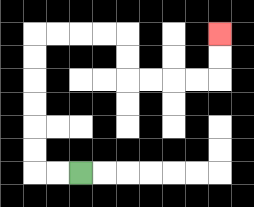{'start': '[3, 7]', 'end': '[9, 1]', 'path_directions': 'L,L,U,U,U,U,U,U,R,R,R,R,D,D,R,R,R,R,U,U', 'path_coordinates': '[[3, 7], [2, 7], [1, 7], [1, 6], [1, 5], [1, 4], [1, 3], [1, 2], [1, 1], [2, 1], [3, 1], [4, 1], [5, 1], [5, 2], [5, 3], [6, 3], [7, 3], [8, 3], [9, 3], [9, 2], [9, 1]]'}